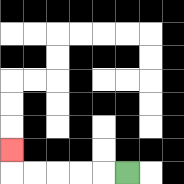{'start': '[5, 7]', 'end': '[0, 6]', 'path_directions': 'L,L,L,L,L,U', 'path_coordinates': '[[5, 7], [4, 7], [3, 7], [2, 7], [1, 7], [0, 7], [0, 6]]'}